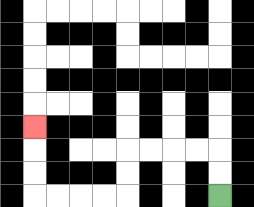{'start': '[9, 8]', 'end': '[1, 5]', 'path_directions': 'U,U,L,L,L,L,D,D,L,L,L,L,U,U,U', 'path_coordinates': '[[9, 8], [9, 7], [9, 6], [8, 6], [7, 6], [6, 6], [5, 6], [5, 7], [5, 8], [4, 8], [3, 8], [2, 8], [1, 8], [1, 7], [1, 6], [1, 5]]'}